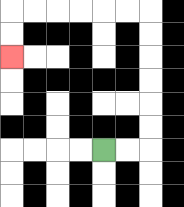{'start': '[4, 6]', 'end': '[0, 2]', 'path_directions': 'R,R,U,U,U,U,U,U,L,L,L,L,L,L,D,D', 'path_coordinates': '[[4, 6], [5, 6], [6, 6], [6, 5], [6, 4], [6, 3], [6, 2], [6, 1], [6, 0], [5, 0], [4, 0], [3, 0], [2, 0], [1, 0], [0, 0], [0, 1], [0, 2]]'}